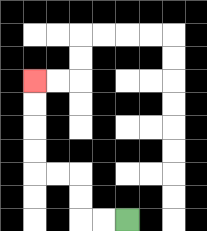{'start': '[5, 9]', 'end': '[1, 3]', 'path_directions': 'L,L,U,U,L,L,U,U,U,U', 'path_coordinates': '[[5, 9], [4, 9], [3, 9], [3, 8], [3, 7], [2, 7], [1, 7], [1, 6], [1, 5], [1, 4], [1, 3]]'}